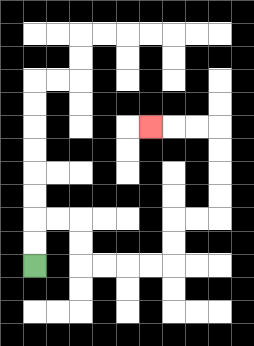{'start': '[1, 11]', 'end': '[6, 5]', 'path_directions': 'U,U,R,R,D,D,R,R,R,R,U,U,R,R,U,U,U,U,L,L,L', 'path_coordinates': '[[1, 11], [1, 10], [1, 9], [2, 9], [3, 9], [3, 10], [3, 11], [4, 11], [5, 11], [6, 11], [7, 11], [7, 10], [7, 9], [8, 9], [9, 9], [9, 8], [9, 7], [9, 6], [9, 5], [8, 5], [7, 5], [6, 5]]'}